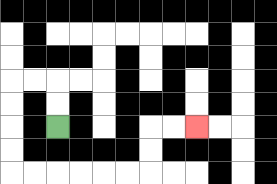{'start': '[2, 5]', 'end': '[8, 5]', 'path_directions': 'U,U,L,L,D,D,D,D,R,R,R,R,R,R,U,U,R,R', 'path_coordinates': '[[2, 5], [2, 4], [2, 3], [1, 3], [0, 3], [0, 4], [0, 5], [0, 6], [0, 7], [1, 7], [2, 7], [3, 7], [4, 7], [5, 7], [6, 7], [6, 6], [6, 5], [7, 5], [8, 5]]'}